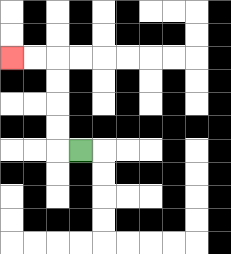{'start': '[3, 6]', 'end': '[0, 2]', 'path_directions': 'L,U,U,U,U,L,L', 'path_coordinates': '[[3, 6], [2, 6], [2, 5], [2, 4], [2, 3], [2, 2], [1, 2], [0, 2]]'}